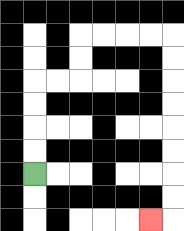{'start': '[1, 7]', 'end': '[6, 9]', 'path_directions': 'U,U,U,U,R,R,U,U,R,R,R,R,D,D,D,D,D,D,D,D,L', 'path_coordinates': '[[1, 7], [1, 6], [1, 5], [1, 4], [1, 3], [2, 3], [3, 3], [3, 2], [3, 1], [4, 1], [5, 1], [6, 1], [7, 1], [7, 2], [7, 3], [7, 4], [7, 5], [7, 6], [7, 7], [7, 8], [7, 9], [6, 9]]'}